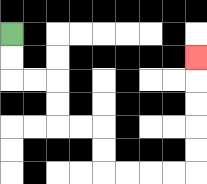{'start': '[0, 1]', 'end': '[8, 2]', 'path_directions': 'D,D,R,R,D,D,R,R,D,D,R,R,R,R,U,U,U,U,U', 'path_coordinates': '[[0, 1], [0, 2], [0, 3], [1, 3], [2, 3], [2, 4], [2, 5], [3, 5], [4, 5], [4, 6], [4, 7], [5, 7], [6, 7], [7, 7], [8, 7], [8, 6], [8, 5], [8, 4], [8, 3], [8, 2]]'}